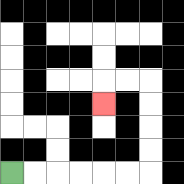{'start': '[0, 7]', 'end': '[4, 4]', 'path_directions': 'R,R,R,R,R,R,U,U,U,U,L,L,D', 'path_coordinates': '[[0, 7], [1, 7], [2, 7], [3, 7], [4, 7], [5, 7], [6, 7], [6, 6], [6, 5], [6, 4], [6, 3], [5, 3], [4, 3], [4, 4]]'}